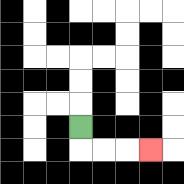{'start': '[3, 5]', 'end': '[6, 6]', 'path_directions': 'D,R,R,R', 'path_coordinates': '[[3, 5], [3, 6], [4, 6], [5, 6], [6, 6]]'}